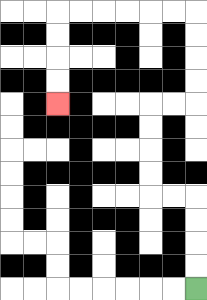{'start': '[8, 12]', 'end': '[2, 4]', 'path_directions': 'U,U,U,U,L,L,U,U,U,U,R,R,U,U,U,U,L,L,L,L,L,L,D,D,D,D', 'path_coordinates': '[[8, 12], [8, 11], [8, 10], [8, 9], [8, 8], [7, 8], [6, 8], [6, 7], [6, 6], [6, 5], [6, 4], [7, 4], [8, 4], [8, 3], [8, 2], [8, 1], [8, 0], [7, 0], [6, 0], [5, 0], [4, 0], [3, 0], [2, 0], [2, 1], [2, 2], [2, 3], [2, 4]]'}